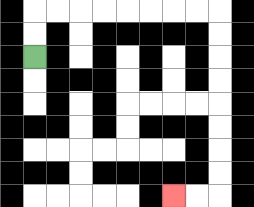{'start': '[1, 2]', 'end': '[7, 8]', 'path_directions': 'U,U,R,R,R,R,R,R,R,R,D,D,D,D,D,D,D,D,L,L', 'path_coordinates': '[[1, 2], [1, 1], [1, 0], [2, 0], [3, 0], [4, 0], [5, 0], [6, 0], [7, 0], [8, 0], [9, 0], [9, 1], [9, 2], [9, 3], [9, 4], [9, 5], [9, 6], [9, 7], [9, 8], [8, 8], [7, 8]]'}